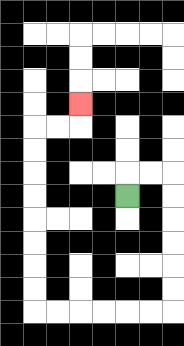{'start': '[5, 8]', 'end': '[3, 4]', 'path_directions': 'U,R,R,D,D,D,D,D,D,L,L,L,L,L,L,U,U,U,U,U,U,U,U,R,R,U', 'path_coordinates': '[[5, 8], [5, 7], [6, 7], [7, 7], [7, 8], [7, 9], [7, 10], [7, 11], [7, 12], [7, 13], [6, 13], [5, 13], [4, 13], [3, 13], [2, 13], [1, 13], [1, 12], [1, 11], [1, 10], [1, 9], [1, 8], [1, 7], [1, 6], [1, 5], [2, 5], [3, 5], [3, 4]]'}